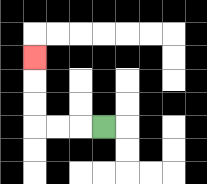{'start': '[4, 5]', 'end': '[1, 2]', 'path_directions': 'L,L,L,U,U,U', 'path_coordinates': '[[4, 5], [3, 5], [2, 5], [1, 5], [1, 4], [1, 3], [1, 2]]'}